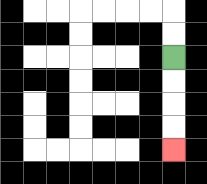{'start': '[7, 2]', 'end': '[7, 6]', 'path_directions': 'D,D,D,D', 'path_coordinates': '[[7, 2], [7, 3], [7, 4], [7, 5], [7, 6]]'}